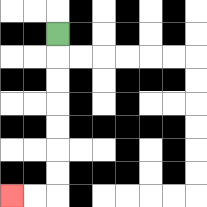{'start': '[2, 1]', 'end': '[0, 8]', 'path_directions': 'D,D,D,D,D,D,D,L,L', 'path_coordinates': '[[2, 1], [2, 2], [2, 3], [2, 4], [2, 5], [2, 6], [2, 7], [2, 8], [1, 8], [0, 8]]'}